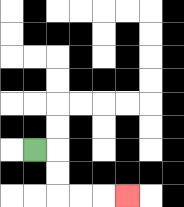{'start': '[1, 6]', 'end': '[5, 8]', 'path_directions': 'R,D,D,R,R,R', 'path_coordinates': '[[1, 6], [2, 6], [2, 7], [2, 8], [3, 8], [4, 8], [5, 8]]'}